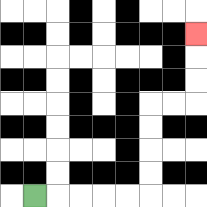{'start': '[1, 8]', 'end': '[8, 1]', 'path_directions': 'R,R,R,R,R,U,U,U,U,R,R,U,U,U', 'path_coordinates': '[[1, 8], [2, 8], [3, 8], [4, 8], [5, 8], [6, 8], [6, 7], [6, 6], [6, 5], [6, 4], [7, 4], [8, 4], [8, 3], [8, 2], [8, 1]]'}